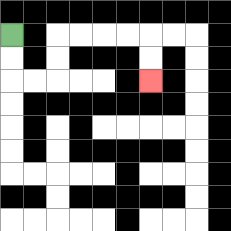{'start': '[0, 1]', 'end': '[6, 3]', 'path_directions': 'D,D,R,R,U,U,R,R,R,R,D,D', 'path_coordinates': '[[0, 1], [0, 2], [0, 3], [1, 3], [2, 3], [2, 2], [2, 1], [3, 1], [4, 1], [5, 1], [6, 1], [6, 2], [6, 3]]'}